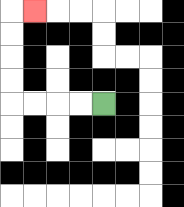{'start': '[4, 4]', 'end': '[1, 0]', 'path_directions': 'L,L,L,L,U,U,U,U,R', 'path_coordinates': '[[4, 4], [3, 4], [2, 4], [1, 4], [0, 4], [0, 3], [0, 2], [0, 1], [0, 0], [1, 0]]'}